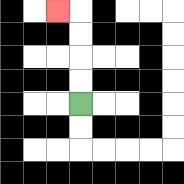{'start': '[3, 4]', 'end': '[2, 0]', 'path_directions': 'U,U,U,U,L', 'path_coordinates': '[[3, 4], [3, 3], [3, 2], [3, 1], [3, 0], [2, 0]]'}